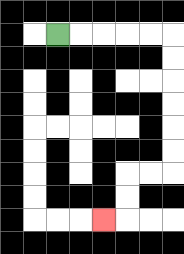{'start': '[2, 1]', 'end': '[4, 9]', 'path_directions': 'R,R,R,R,R,D,D,D,D,D,D,L,L,D,D,L', 'path_coordinates': '[[2, 1], [3, 1], [4, 1], [5, 1], [6, 1], [7, 1], [7, 2], [7, 3], [7, 4], [7, 5], [7, 6], [7, 7], [6, 7], [5, 7], [5, 8], [5, 9], [4, 9]]'}